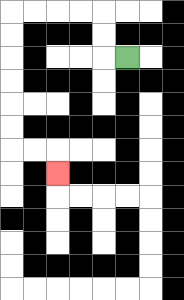{'start': '[5, 2]', 'end': '[2, 7]', 'path_directions': 'L,U,U,L,L,L,L,D,D,D,D,D,D,R,R,D', 'path_coordinates': '[[5, 2], [4, 2], [4, 1], [4, 0], [3, 0], [2, 0], [1, 0], [0, 0], [0, 1], [0, 2], [0, 3], [0, 4], [0, 5], [0, 6], [1, 6], [2, 6], [2, 7]]'}